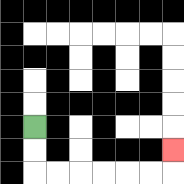{'start': '[1, 5]', 'end': '[7, 6]', 'path_directions': 'D,D,R,R,R,R,R,R,U', 'path_coordinates': '[[1, 5], [1, 6], [1, 7], [2, 7], [3, 7], [4, 7], [5, 7], [6, 7], [7, 7], [7, 6]]'}